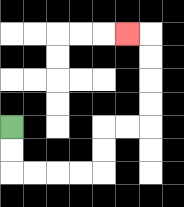{'start': '[0, 5]', 'end': '[5, 1]', 'path_directions': 'D,D,R,R,R,R,U,U,R,R,U,U,U,U,L', 'path_coordinates': '[[0, 5], [0, 6], [0, 7], [1, 7], [2, 7], [3, 7], [4, 7], [4, 6], [4, 5], [5, 5], [6, 5], [6, 4], [6, 3], [6, 2], [6, 1], [5, 1]]'}